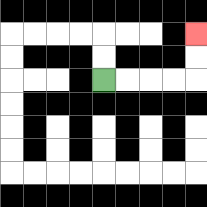{'start': '[4, 3]', 'end': '[8, 1]', 'path_directions': 'R,R,R,R,U,U', 'path_coordinates': '[[4, 3], [5, 3], [6, 3], [7, 3], [8, 3], [8, 2], [8, 1]]'}